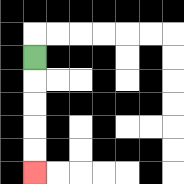{'start': '[1, 2]', 'end': '[1, 7]', 'path_directions': 'D,D,D,D,D', 'path_coordinates': '[[1, 2], [1, 3], [1, 4], [1, 5], [1, 6], [1, 7]]'}